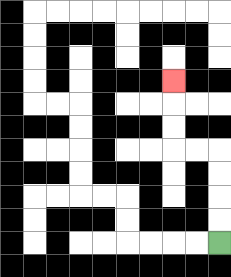{'start': '[9, 10]', 'end': '[7, 3]', 'path_directions': 'U,U,U,U,L,L,U,U,U', 'path_coordinates': '[[9, 10], [9, 9], [9, 8], [9, 7], [9, 6], [8, 6], [7, 6], [7, 5], [7, 4], [7, 3]]'}